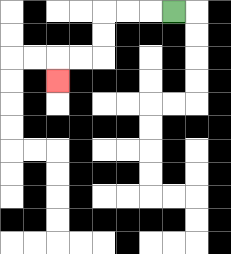{'start': '[7, 0]', 'end': '[2, 3]', 'path_directions': 'L,L,L,D,D,L,L,D', 'path_coordinates': '[[7, 0], [6, 0], [5, 0], [4, 0], [4, 1], [4, 2], [3, 2], [2, 2], [2, 3]]'}